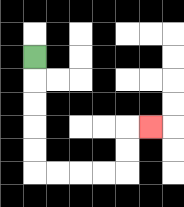{'start': '[1, 2]', 'end': '[6, 5]', 'path_directions': 'D,D,D,D,D,R,R,R,R,U,U,R', 'path_coordinates': '[[1, 2], [1, 3], [1, 4], [1, 5], [1, 6], [1, 7], [2, 7], [3, 7], [4, 7], [5, 7], [5, 6], [5, 5], [6, 5]]'}